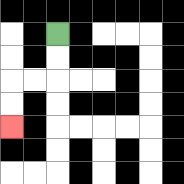{'start': '[2, 1]', 'end': '[0, 5]', 'path_directions': 'D,D,L,L,D,D', 'path_coordinates': '[[2, 1], [2, 2], [2, 3], [1, 3], [0, 3], [0, 4], [0, 5]]'}